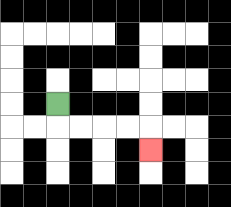{'start': '[2, 4]', 'end': '[6, 6]', 'path_directions': 'D,R,R,R,R,D', 'path_coordinates': '[[2, 4], [2, 5], [3, 5], [4, 5], [5, 5], [6, 5], [6, 6]]'}